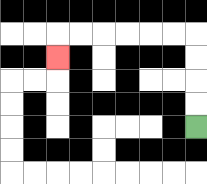{'start': '[8, 5]', 'end': '[2, 2]', 'path_directions': 'U,U,U,U,L,L,L,L,L,L,D', 'path_coordinates': '[[8, 5], [8, 4], [8, 3], [8, 2], [8, 1], [7, 1], [6, 1], [5, 1], [4, 1], [3, 1], [2, 1], [2, 2]]'}